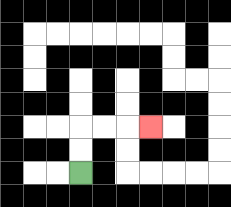{'start': '[3, 7]', 'end': '[6, 5]', 'path_directions': 'U,U,R,R,R', 'path_coordinates': '[[3, 7], [3, 6], [3, 5], [4, 5], [5, 5], [6, 5]]'}